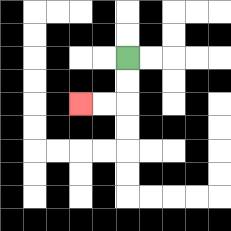{'start': '[5, 2]', 'end': '[3, 4]', 'path_directions': 'D,D,L,L', 'path_coordinates': '[[5, 2], [5, 3], [5, 4], [4, 4], [3, 4]]'}